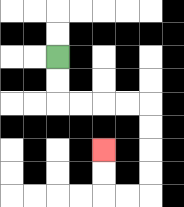{'start': '[2, 2]', 'end': '[4, 6]', 'path_directions': 'D,D,R,R,R,R,D,D,D,D,L,L,U,U', 'path_coordinates': '[[2, 2], [2, 3], [2, 4], [3, 4], [4, 4], [5, 4], [6, 4], [6, 5], [6, 6], [6, 7], [6, 8], [5, 8], [4, 8], [4, 7], [4, 6]]'}